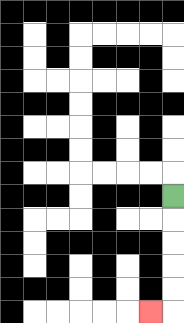{'start': '[7, 8]', 'end': '[6, 13]', 'path_directions': 'D,D,D,D,D,L', 'path_coordinates': '[[7, 8], [7, 9], [7, 10], [7, 11], [7, 12], [7, 13], [6, 13]]'}